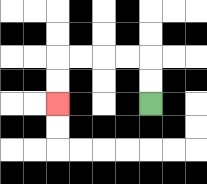{'start': '[6, 4]', 'end': '[2, 4]', 'path_directions': 'U,U,L,L,L,L,D,D', 'path_coordinates': '[[6, 4], [6, 3], [6, 2], [5, 2], [4, 2], [3, 2], [2, 2], [2, 3], [2, 4]]'}